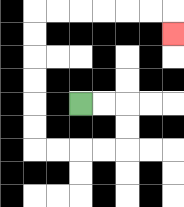{'start': '[3, 4]', 'end': '[7, 1]', 'path_directions': 'R,R,D,D,L,L,L,L,U,U,U,U,U,U,R,R,R,R,R,R,D', 'path_coordinates': '[[3, 4], [4, 4], [5, 4], [5, 5], [5, 6], [4, 6], [3, 6], [2, 6], [1, 6], [1, 5], [1, 4], [1, 3], [1, 2], [1, 1], [1, 0], [2, 0], [3, 0], [4, 0], [5, 0], [6, 0], [7, 0], [7, 1]]'}